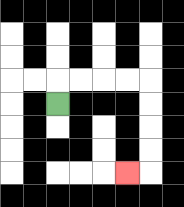{'start': '[2, 4]', 'end': '[5, 7]', 'path_directions': 'U,R,R,R,R,D,D,D,D,L', 'path_coordinates': '[[2, 4], [2, 3], [3, 3], [4, 3], [5, 3], [6, 3], [6, 4], [6, 5], [6, 6], [6, 7], [5, 7]]'}